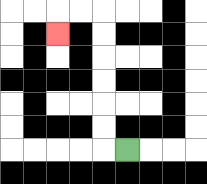{'start': '[5, 6]', 'end': '[2, 1]', 'path_directions': 'L,U,U,U,U,U,U,L,L,D', 'path_coordinates': '[[5, 6], [4, 6], [4, 5], [4, 4], [4, 3], [4, 2], [4, 1], [4, 0], [3, 0], [2, 0], [2, 1]]'}